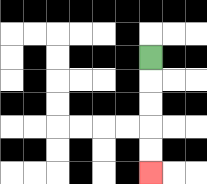{'start': '[6, 2]', 'end': '[6, 7]', 'path_directions': 'D,D,D,D,D', 'path_coordinates': '[[6, 2], [6, 3], [6, 4], [6, 5], [6, 6], [6, 7]]'}